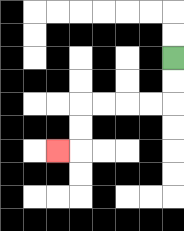{'start': '[7, 2]', 'end': '[2, 6]', 'path_directions': 'D,D,L,L,L,L,D,D,L', 'path_coordinates': '[[7, 2], [7, 3], [7, 4], [6, 4], [5, 4], [4, 4], [3, 4], [3, 5], [3, 6], [2, 6]]'}